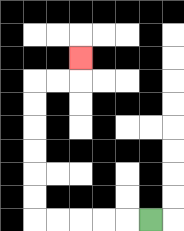{'start': '[6, 9]', 'end': '[3, 2]', 'path_directions': 'L,L,L,L,L,U,U,U,U,U,U,R,R,U', 'path_coordinates': '[[6, 9], [5, 9], [4, 9], [3, 9], [2, 9], [1, 9], [1, 8], [1, 7], [1, 6], [1, 5], [1, 4], [1, 3], [2, 3], [3, 3], [3, 2]]'}